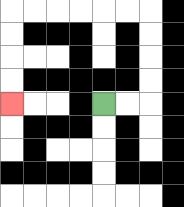{'start': '[4, 4]', 'end': '[0, 4]', 'path_directions': 'R,R,U,U,U,U,L,L,L,L,L,L,D,D,D,D', 'path_coordinates': '[[4, 4], [5, 4], [6, 4], [6, 3], [6, 2], [6, 1], [6, 0], [5, 0], [4, 0], [3, 0], [2, 0], [1, 0], [0, 0], [0, 1], [0, 2], [0, 3], [0, 4]]'}